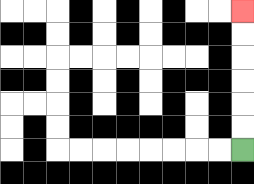{'start': '[10, 6]', 'end': '[10, 0]', 'path_directions': 'U,U,U,U,U,U', 'path_coordinates': '[[10, 6], [10, 5], [10, 4], [10, 3], [10, 2], [10, 1], [10, 0]]'}